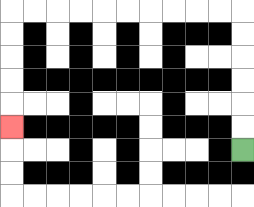{'start': '[10, 6]', 'end': '[0, 5]', 'path_directions': 'U,U,U,U,U,U,L,L,L,L,L,L,L,L,L,L,D,D,D,D,D', 'path_coordinates': '[[10, 6], [10, 5], [10, 4], [10, 3], [10, 2], [10, 1], [10, 0], [9, 0], [8, 0], [7, 0], [6, 0], [5, 0], [4, 0], [3, 0], [2, 0], [1, 0], [0, 0], [0, 1], [0, 2], [0, 3], [0, 4], [0, 5]]'}